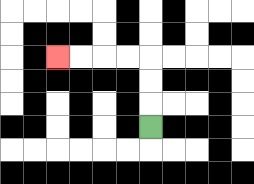{'start': '[6, 5]', 'end': '[2, 2]', 'path_directions': 'U,U,U,L,L,L,L', 'path_coordinates': '[[6, 5], [6, 4], [6, 3], [6, 2], [5, 2], [4, 2], [3, 2], [2, 2]]'}